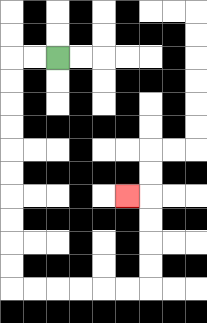{'start': '[2, 2]', 'end': '[5, 8]', 'path_directions': 'L,L,D,D,D,D,D,D,D,D,D,D,R,R,R,R,R,R,U,U,U,U,L', 'path_coordinates': '[[2, 2], [1, 2], [0, 2], [0, 3], [0, 4], [0, 5], [0, 6], [0, 7], [0, 8], [0, 9], [0, 10], [0, 11], [0, 12], [1, 12], [2, 12], [3, 12], [4, 12], [5, 12], [6, 12], [6, 11], [6, 10], [6, 9], [6, 8], [5, 8]]'}